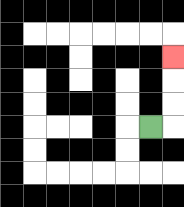{'start': '[6, 5]', 'end': '[7, 2]', 'path_directions': 'R,U,U,U', 'path_coordinates': '[[6, 5], [7, 5], [7, 4], [7, 3], [7, 2]]'}